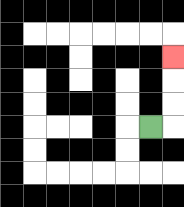{'start': '[6, 5]', 'end': '[7, 2]', 'path_directions': 'R,U,U,U', 'path_coordinates': '[[6, 5], [7, 5], [7, 4], [7, 3], [7, 2]]'}